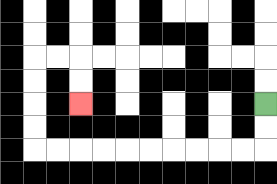{'start': '[11, 4]', 'end': '[3, 4]', 'path_directions': 'D,D,L,L,L,L,L,L,L,L,L,L,U,U,U,U,R,R,D,D', 'path_coordinates': '[[11, 4], [11, 5], [11, 6], [10, 6], [9, 6], [8, 6], [7, 6], [6, 6], [5, 6], [4, 6], [3, 6], [2, 6], [1, 6], [1, 5], [1, 4], [1, 3], [1, 2], [2, 2], [3, 2], [3, 3], [3, 4]]'}